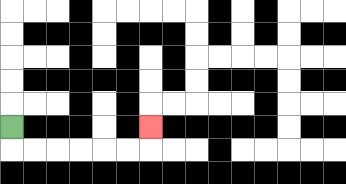{'start': '[0, 5]', 'end': '[6, 5]', 'path_directions': 'D,R,R,R,R,R,R,U', 'path_coordinates': '[[0, 5], [0, 6], [1, 6], [2, 6], [3, 6], [4, 6], [5, 6], [6, 6], [6, 5]]'}